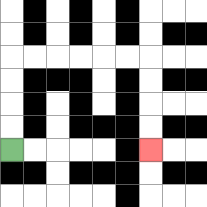{'start': '[0, 6]', 'end': '[6, 6]', 'path_directions': 'U,U,U,U,R,R,R,R,R,R,D,D,D,D', 'path_coordinates': '[[0, 6], [0, 5], [0, 4], [0, 3], [0, 2], [1, 2], [2, 2], [3, 2], [4, 2], [5, 2], [6, 2], [6, 3], [6, 4], [6, 5], [6, 6]]'}